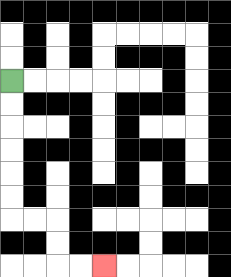{'start': '[0, 3]', 'end': '[4, 11]', 'path_directions': 'D,D,D,D,D,D,R,R,D,D,R,R', 'path_coordinates': '[[0, 3], [0, 4], [0, 5], [0, 6], [0, 7], [0, 8], [0, 9], [1, 9], [2, 9], [2, 10], [2, 11], [3, 11], [4, 11]]'}